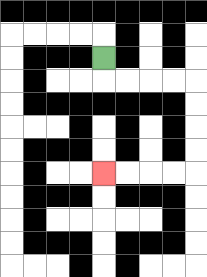{'start': '[4, 2]', 'end': '[4, 7]', 'path_directions': 'D,R,R,R,R,D,D,D,D,L,L,L,L', 'path_coordinates': '[[4, 2], [4, 3], [5, 3], [6, 3], [7, 3], [8, 3], [8, 4], [8, 5], [8, 6], [8, 7], [7, 7], [6, 7], [5, 7], [4, 7]]'}